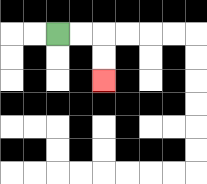{'start': '[2, 1]', 'end': '[4, 3]', 'path_directions': 'R,R,D,D', 'path_coordinates': '[[2, 1], [3, 1], [4, 1], [4, 2], [4, 3]]'}